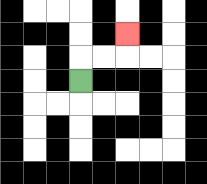{'start': '[3, 3]', 'end': '[5, 1]', 'path_directions': 'U,R,R,U', 'path_coordinates': '[[3, 3], [3, 2], [4, 2], [5, 2], [5, 1]]'}